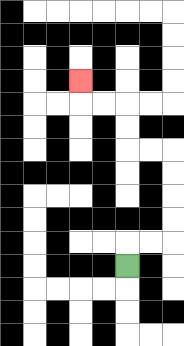{'start': '[5, 11]', 'end': '[3, 3]', 'path_directions': 'U,R,R,U,U,U,U,L,L,U,U,L,L,U', 'path_coordinates': '[[5, 11], [5, 10], [6, 10], [7, 10], [7, 9], [7, 8], [7, 7], [7, 6], [6, 6], [5, 6], [5, 5], [5, 4], [4, 4], [3, 4], [3, 3]]'}